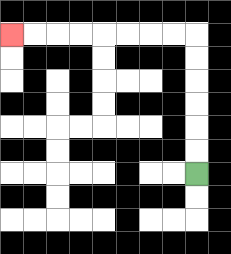{'start': '[8, 7]', 'end': '[0, 1]', 'path_directions': 'U,U,U,U,U,U,L,L,L,L,L,L,L,L', 'path_coordinates': '[[8, 7], [8, 6], [8, 5], [8, 4], [8, 3], [8, 2], [8, 1], [7, 1], [6, 1], [5, 1], [4, 1], [3, 1], [2, 1], [1, 1], [0, 1]]'}